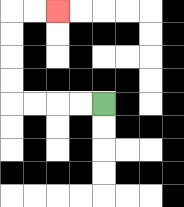{'start': '[4, 4]', 'end': '[2, 0]', 'path_directions': 'L,L,L,L,U,U,U,U,R,R', 'path_coordinates': '[[4, 4], [3, 4], [2, 4], [1, 4], [0, 4], [0, 3], [0, 2], [0, 1], [0, 0], [1, 0], [2, 0]]'}